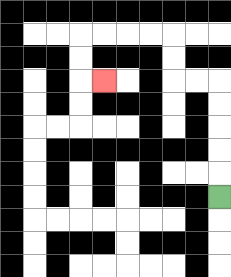{'start': '[9, 8]', 'end': '[4, 3]', 'path_directions': 'U,U,U,U,U,L,L,U,U,L,L,L,L,D,D,R', 'path_coordinates': '[[9, 8], [9, 7], [9, 6], [9, 5], [9, 4], [9, 3], [8, 3], [7, 3], [7, 2], [7, 1], [6, 1], [5, 1], [4, 1], [3, 1], [3, 2], [3, 3], [4, 3]]'}